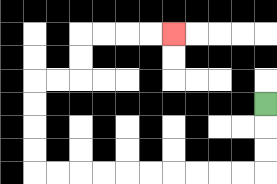{'start': '[11, 4]', 'end': '[7, 1]', 'path_directions': 'D,D,D,L,L,L,L,L,L,L,L,L,L,U,U,U,U,R,R,U,U,R,R,R,R', 'path_coordinates': '[[11, 4], [11, 5], [11, 6], [11, 7], [10, 7], [9, 7], [8, 7], [7, 7], [6, 7], [5, 7], [4, 7], [3, 7], [2, 7], [1, 7], [1, 6], [1, 5], [1, 4], [1, 3], [2, 3], [3, 3], [3, 2], [3, 1], [4, 1], [5, 1], [6, 1], [7, 1]]'}